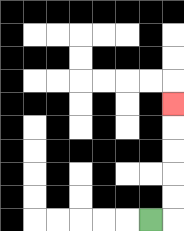{'start': '[6, 9]', 'end': '[7, 4]', 'path_directions': 'R,U,U,U,U,U', 'path_coordinates': '[[6, 9], [7, 9], [7, 8], [7, 7], [7, 6], [7, 5], [7, 4]]'}